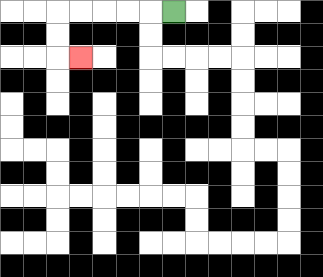{'start': '[7, 0]', 'end': '[3, 2]', 'path_directions': 'L,L,L,L,L,D,D,R', 'path_coordinates': '[[7, 0], [6, 0], [5, 0], [4, 0], [3, 0], [2, 0], [2, 1], [2, 2], [3, 2]]'}